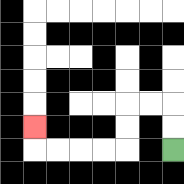{'start': '[7, 6]', 'end': '[1, 5]', 'path_directions': 'U,U,L,L,D,D,L,L,L,L,U', 'path_coordinates': '[[7, 6], [7, 5], [7, 4], [6, 4], [5, 4], [5, 5], [5, 6], [4, 6], [3, 6], [2, 6], [1, 6], [1, 5]]'}